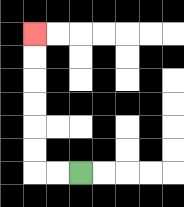{'start': '[3, 7]', 'end': '[1, 1]', 'path_directions': 'L,L,U,U,U,U,U,U', 'path_coordinates': '[[3, 7], [2, 7], [1, 7], [1, 6], [1, 5], [1, 4], [1, 3], [1, 2], [1, 1]]'}